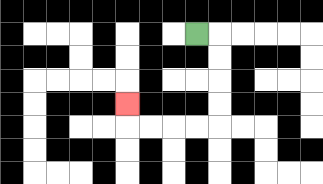{'start': '[8, 1]', 'end': '[5, 4]', 'path_directions': 'R,D,D,D,D,L,L,L,L,U', 'path_coordinates': '[[8, 1], [9, 1], [9, 2], [9, 3], [9, 4], [9, 5], [8, 5], [7, 5], [6, 5], [5, 5], [5, 4]]'}